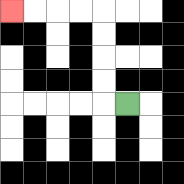{'start': '[5, 4]', 'end': '[0, 0]', 'path_directions': 'L,U,U,U,U,L,L,L,L', 'path_coordinates': '[[5, 4], [4, 4], [4, 3], [4, 2], [4, 1], [4, 0], [3, 0], [2, 0], [1, 0], [0, 0]]'}